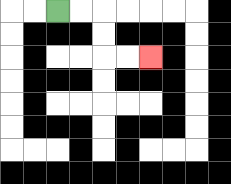{'start': '[2, 0]', 'end': '[6, 2]', 'path_directions': 'R,R,D,D,R,R', 'path_coordinates': '[[2, 0], [3, 0], [4, 0], [4, 1], [4, 2], [5, 2], [6, 2]]'}